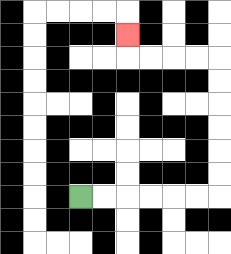{'start': '[3, 8]', 'end': '[5, 1]', 'path_directions': 'R,R,R,R,R,R,U,U,U,U,U,U,L,L,L,L,U', 'path_coordinates': '[[3, 8], [4, 8], [5, 8], [6, 8], [7, 8], [8, 8], [9, 8], [9, 7], [9, 6], [9, 5], [9, 4], [9, 3], [9, 2], [8, 2], [7, 2], [6, 2], [5, 2], [5, 1]]'}